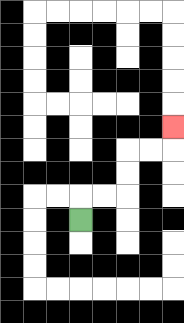{'start': '[3, 9]', 'end': '[7, 5]', 'path_directions': 'U,R,R,U,U,R,R,U', 'path_coordinates': '[[3, 9], [3, 8], [4, 8], [5, 8], [5, 7], [5, 6], [6, 6], [7, 6], [7, 5]]'}